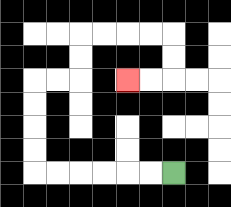{'start': '[7, 7]', 'end': '[5, 3]', 'path_directions': 'L,L,L,L,L,L,U,U,U,U,R,R,U,U,R,R,R,R,D,D,L,L', 'path_coordinates': '[[7, 7], [6, 7], [5, 7], [4, 7], [3, 7], [2, 7], [1, 7], [1, 6], [1, 5], [1, 4], [1, 3], [2, 3], [3, 3], [3, 2], [3, 1], [4, 1], [5, 1], [6, 1], [7, 1], [7, 2], [7, 3], [6, 3], [5, 3]]'}